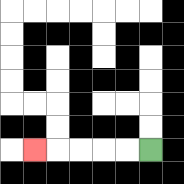{'start': '[6, 6]', 'end': '[1, 6]', 'path_directions': 'L,L,L,L,L', 'path_coordinates': '[[6, 6], [5, 6], [4, 6], [3, 6], [2, 6], [1, 6]]'}